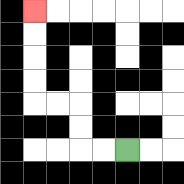{'start': '[5, 6]', 'end': '[1, 0]', 'path_directions': 'L,L,U,U,L,L,U,U,U,U', 'path_coordinates': '[[5, 6], [4, 6], [3, 6], [3, 5], [3, 4], [2, 4], [1, 4], [1, 3], [1, 2], [1, 1], [1, 0]]'}